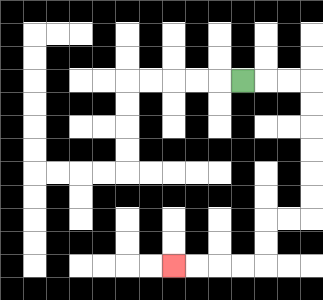{'start': '[10, 3]', 'end': '[7, 11]', 'path_directions': 'R,R,R,D,D,D,D,D,D,L,L,D,D,L,L,L,L', 'path_coordinates': '[[10, 3], [11, 3], [12, 3], [13, 3], [13, 4], [13, 5], [13, 6], [13, 7], [13, 8], [13, 9], [12, 9], [11, 9], [11, 10], [11, 11], [10, 11], [9, 11], [8, 11], [7, 11]]'}